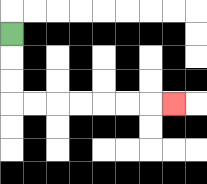{'start': '[0, 1]', 'end': '[7, 4]', 'path_directions': 'D,D,D,R,R,R,R,R,R,R', 'path_coordinates': '[[0, 1], [0, 2], [0, 3], [0, 4], [1, 4], [2, 4], [3, 4], [4, 4], [5, 4], [6, 4], [7, 4]]'}